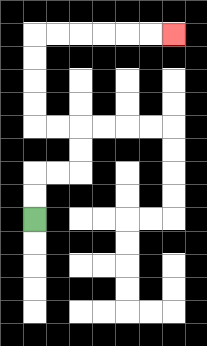{'start': '[1, 9]', 'end': '[7, 1]', 'path_directions': 'U,U,R,R,U,U,L,L,U,U,U,U,R,R,R,R,R,R', 'path_coordinates': '[[1, 9], [1, 8], [1, 7], [2, 7], [3, 7], [3, 6], [3, 5], [2, 5], [1, 5], [1, 4], [1, 3], [1, 2], [1, 1], [2, 1], [3, 1], [4, 1], [5, 1], [6, 1], [7, 1]]'}